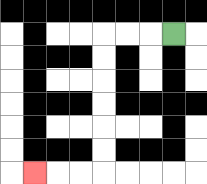{'start': '[7, 1]', 'end': '[1, 7]', 'path_directions': 'L,L,L,D,D,D,D,D,D,L,L,L', 'path_coordinates': '[[7, 1], [6, 1], [5, 1], [4, 1], [4, 2], [4, 3], [4, 4], [4, 5], [4, 6], [4, 7], [3, 7], [2, 7], [1, 7]]'}